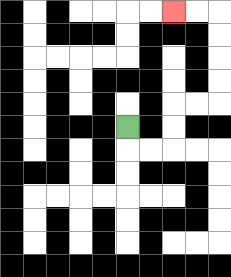{'start': '[5, 5]', 'end': '[7, 0]', 'path_directions': 'D,R,R,U,U,R,R,U,U,U,U,L,L', 'path_coordinates': '[[5, 5], [5, 6], [6, 6], [7, 6], [7, 5], [7, 4], [8, 4], [9, 4], [9, 3], [9, 2], [9, 1], [9, 0], [8, 0], [7, 0]]'}